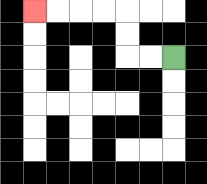{'start': '[7, 2]', 'end': '[1, 0]', 'path_directions': 'L,L,U,U,L,L,L,L', 'path_coordinates': '[[7, 2], [6, 2], [5, 2], [5, 1], [5, 0], [4, 0], [3, 0], [2, 0], [1, 0]]'}